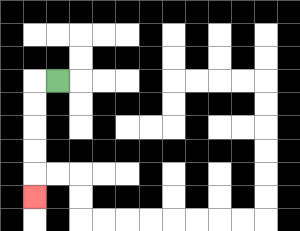{'start': '[2, 3]', 'end': '[1, 8]', 'path_directions': 'L,D,D,D,D,D', 'path_coordinates': '[[2, 3], [1, 3], [1, 4], [1, 5], [1, 6], [1, 7], [1, 8]]'}